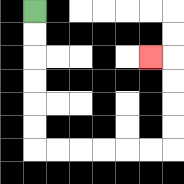{'start': '[1, 0]', 'end': '[6, 2]', 'path_directions': 'D,D,D,D,D,D,R,R,R,R,R,R,U,U,U,U,L', 'path_coordinates': '[[1, 0], [1, 1], [1, 2], [1, 3], [1, 4], [1, 5], [1, 6], [2, 6], [3, 6], [4, 6], [5, 6], [6, 6], [7, 6], [7, 5], [7, 4], [7, 3], [7, 2], [6, 2]]'}